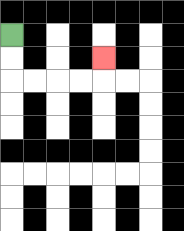{'start': '[0, 1]', 'end': '[4, 2]', 'path_directions': 'D,D,R,R,R,R,U', 'path_coordinates': '[[0, 1], [0, 2], [0, 3], [1, 3], [2, 3], [3, 3], [4, 3], [4, 2]]'}